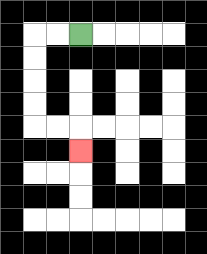{'start': '[3, 1]', 'end': '[3, 6]', 'path_directions': 'L,L,D,D,D,D,R,R,D', 'path_coordinates': '[[3, 1], [2, 1], [1, 1], [1, 2], [1, 3], [1, 4], [1, 5], [2, 5], [3, 5], [3, 6]]'}